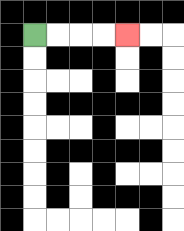{'start': '[1, 1]', 'end': '[5, 1]', 'path_directions': 'R,R,R,R', 'path_coordinates': '[[1, 1], [2, 1], [3, 1], [4, 1], [5, 1]]'}